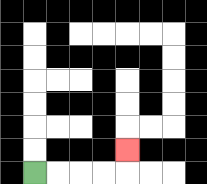{'start': '[1, 7]', 'end': '[5, 6]', 'path_directions': 'R,R,R,R,U', 'path_coordinates': '[[1, 7], [2, 7], [3, 7], [4, 7], [5, 7], [5, 6]]'}